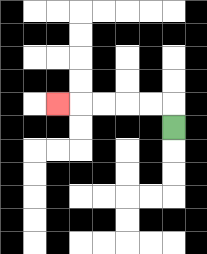{'start': '[7, 5]', 'end': '[2, 4]', 'path_directions': 'U,L,L,L,L,L', 'path_coordinates': '[[7, 5], [7, 4], [6, 4], [5, 4], [4, 4], [3, 4], [2, 4]]'}